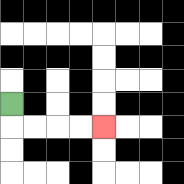{'start': '[0, 4]', 'end': '[4, 5]', 'path_directions': 'D,R,R,R,R', 'path_coordinates': '[[0, 4], [0, 5], [1, 5], [2, 5], [3, 5], [4, 5]]'}